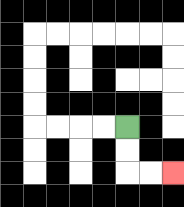{'start': '[5, 5]', 'end': '[7, 7]', 'path_directions': 'D,D,R,R', 'path_coordinates': '[[5, 5], [5, 6], [5, 7], [6, 7], [7, 7]]'}